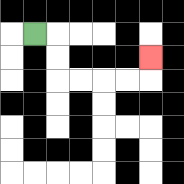{'start': '[1, 1]', 'end': '[6, 2]', 'path_directions': 'R,D,D,R,R,R,R,U', 'path_coordinates': '[[1, 1], [2, 1], [2, 2], [2, 3], [3, 3], [4, 3], [5, 3], [6, 3], [6, 2]]'}